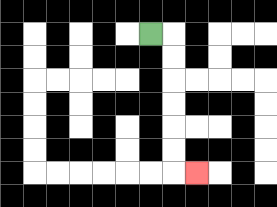{'start': '[6, 1]', 'end': '[8, 7]', 'path_directions': 'R,D,D,D,D,D,D,R', 'path_coordinates': '[[6, 1], [7, 1], [7, 2], [7, 3], [7, 4], [7, 5], [7, 6], [7, 7], [8, 7]]'}